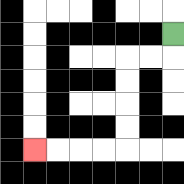{'start': '[7, 1]', 'end': '[1, 6]', 'path_directions': 'D,L,L,D,D,D,D,L,L,L,L', 'path_coordinates': '[[7, 1], [7, 2], [6, 2], [5, 2], [5, 3], [5, 4], [5, 5], [5, 6], [4, 6], [3, 6], [2, 6], [1, 6]]'}